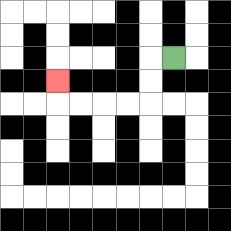{'start': '[7, 2]', 'end': '[2, 3]', 'path_directions': 'L,D,D,L,L,L,L,U', 'path_coordinates': '[[7, 2], [6, 2], [6, 3], [6, 4], [5, 4], [4, 4], [3, 4], [2, 4], [2, 3]]'}